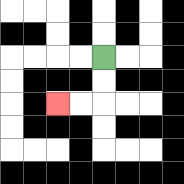{'start': '[4, 2]', 'end': '[2, 4]', 'path_directions': 'D,D,L,L', 'path_coordinates': '[[4, 2], [4, 3], [4, 4], [3, 4], [2, 4]]'}